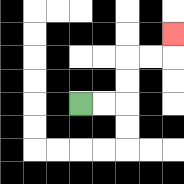{'start': '[3, 4]', 'end': '[7, 1]', 'path_directions': 'R,R,U,U,R,R,U', 'path_coordinates': '[[3, 4], [4, 4], [5, 4], [5, 3], [5, 2], [6, 2], [7, 2], [7, 1]]'}